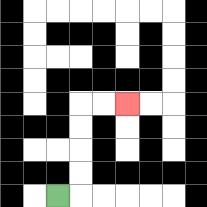{'start': '[2, 8]', 'end': '[5, 4]', 'path_directions': 'R,U,U,U,U,R,R', 'path_coordinates': '[[2, 8], [3, 8], [3, 7], [3, 6], [3, 5], [3, 4], [4, 4], [5, 4]]'}